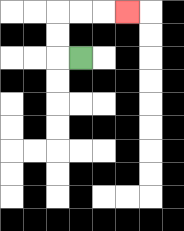{'start': '[3, 2]', 'end': '[5, 0]', 'path_directions': 'L,U,U,R,R,R', 'path_coordinates': '[[3, 2], [2, 2], [2, 1], [2, 0], [3, 0], [4, 0], [5, 0]]'}